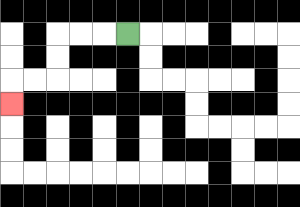{'start': '[5, 1]', 'end': '[0, 4]', 'path_directions': 'L,L,L,D,D,L,L,D', 'path_coordinates': '[[5, 1], [4, 1], [3, 1], [2, 1], [2, 2], [2, 3], [1, 3], [0, 3], [0, 4]]'}